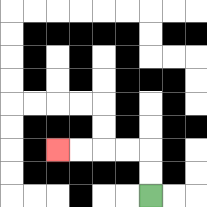{'start': '[6, 8]', 'end': '[2, 6]', 'path_directions': 'U,U,L,L,L,L', 'path_coordinates': '[[6, 8], [6, 7], [6, 6], [5, 6], [4, 6], [3, 6], [2, 6]]'}